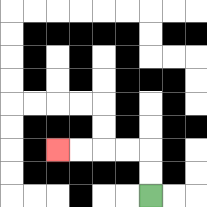{'start': '[6, 8]', 'end': '[2, 6]', 'path_directions': 'U,U,L,L,L,L', 'path_coordinates': '[[6, 8], [6, 7], [6, 6], [5, 6], [4, 6], [3, 6], [2, 6]]'}